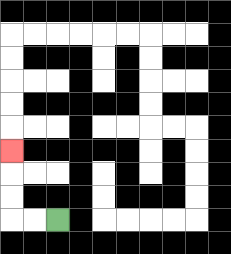{'start': '[2, 9]', 'end': '[0, 6]', 'path_directions': 'L,L,U,U,U', 'path_coordinates': '[[2, 9], [1, 9], [0, 9], [0, 8], [0, 7], [0, 6]]'}